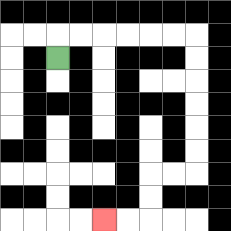{'start': '[2, 2]', 'end': '[4, 9]', 'path_directions': 'U,R,R,R,R,R,R,D,D,D,D,D,D,L,L,D,D,L,L', 'path_coordinates': '[[2, 2], [2, 1], [3, 1], [4, 1], [5, 1], [6, 1], [7, 1], [8, 1], [8, 2], [8, 3], [8, 4], [8, 5], [8, 6], [8, 7], [7, 7], [6, 7], [6, 8], [6, 9], [5, 9], [4, 9]]'}